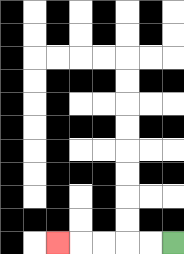{'start': '[7, 10]', 'end': '[2, 10]', 'path_directions': 'L,L,L,L,L', 'path_coordinates': '[[7, 10], [6, 10], [5, 10], [4, 10], [3, 10], [2, 10]]'}